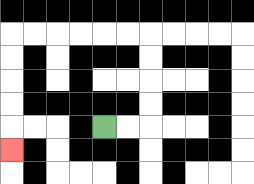{'start': '[4, 5]', 'end': '[0, 6]', 'path_directions': 'R,R,U,U,U,U,L,L,L,L,L,L,D,D,D,D,D', 'path_coordinates': '[[4, 5], [5, 5], [6, 5], [6, 4], [6, 3], [6, 2], [6, 1], [5, 1], [4, 1], [3, 1], [2, 1], [1, 1], [0, 1], [0, 2], [0, 3], [0, 4], [0, 5], [0, 6]]'}